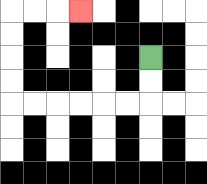{'start': '[6, 2]', 'end': '[3, 0]', 'path_directions': 'D,D,L,L,L,L,L,L,U,U,U,U,R,R,R', 'path_coordinates': '[[6, 2], [6, 3], [6, 4], [5, 4], [4, 4], [3, 4], [2, 4], [1, 4], [0, 4], [0, 3], [0, 2], [0, 1], [0, 0], [1, 0], [2, 0], [3, 0]]'}